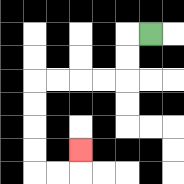{'start': '[6, 1]', 'end': '[3, 6]', 'path_directions': 'L,D,D,L,L,L,L,D,D,D,D,R,R,U', 'path_coordinates': '[[6, 1], [5, 1], [5, 2], [5, 3], [4, 3], [3, 3], [2, 3], [1, 3], [1, 4], [1, 5], [1, 6], [1, 7], [2, 7], [3, 7], [3, 6]]'}